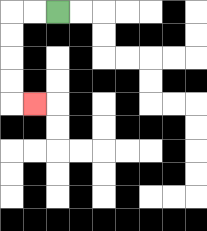{'start': '[2, 0]', 'end': '[1, 4]', 'path_directions': 'L,L,D,D,D,D,R', 'path_coordinates': '[[2, 0], [1, 0], [0, 0], [0, 1], [0, 2], [0, 3], [0, 4], [1, 4]]'}